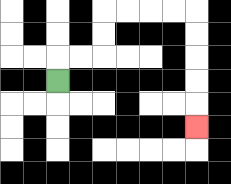{'start': '[2, 3]', 'end': '[8, 5]', 'path_directions': 'U,R,R,U,U,R,R,R,R,D,D,D,D,D', 'path_coordinates': '[[2, 3], [2, 2], [3, 2], [4, 2], [4, 1], [4, 0], [5, 0], [6, 0], [7, 0], [8, 0], [8, 1], [8, 2], [8, 3], [8, 4], [8, 5]]'}